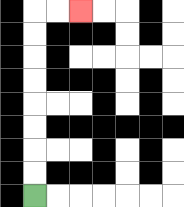{'start': '[1, 8]', 'end': '[3, 0]', 'path_directions': 'U,U,U,U,U,U,U,U,R,R', 'path_coordinates': '[[1, 8], [1, 7], [1, 6], [1, 5], [1, 4], [1, 3], [1, 2], [1, 1], [1, 0], [2, 0], [3, 0]]'}